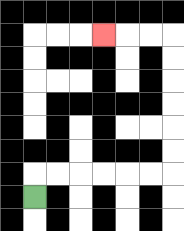{'start': '[1, 8]', 'end': '[4, 1]', 'path_directions': 'U,R,R,R,R,R,R,U,U,U,U,U,U,L,L,L', 'path_coordinates': '[[1, 8], [1, 7], [2, 7], [3, 7], [4, 7], [5, 7], [6, 7], [7, 7], [7, 6], [7, 5], [7, 4], [7, 3], [7, 2], [7, 1], [6, 1], [5, 1], [4, 1]]'}